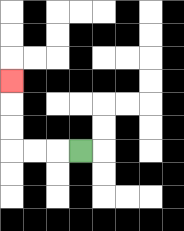{'start': '[3, 6]', 'end': '[0, 3]', 'path_directions': 'L,L,L,U,U,U', 'path_coordinates': '[[3, 6], [2, 6], [1, 6], [0, 6], [0, 5], [0, 4], [0, 3]]'}